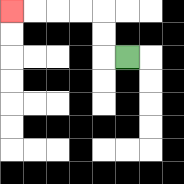{'start': '[5, 2]', 'end': '[0, 0]', 'path_directions': 'L,U,U,L,L,L,L', 'path_coordinates': '[[5, 2], [4, 2], [4, 1], [4, 0], [3, 0], [2, 0], [1, 0], [0, 0]]'}